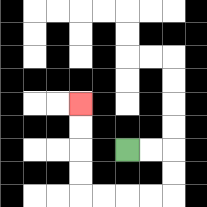{'start': '[5, 6]', 'end': '[3, 4]', 'path_directions': 'R,R,D,D,L,L,L,L,U,U,U,U', 'path_coordinates': '[[5, 6], [6, 6], [7, 6], [7, 7], [7, 8], [6, 8], [5, 8], [4, 8], [3, 8], [3, 7], [3, 6], [3, 5], [3, 4]]'}